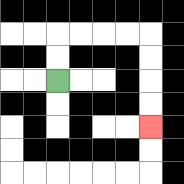{'start': '[2, 3]', 'end': '[6, 5]', 'path_directions': 'U,U,R,R,R,R,D,D,D,D', 'path_coordinates': '[[2, 3], [2, 2], [2, 1], [3, 1], [4, 1], [5, 1], [6, 1], [6, 2], [6, 3], [6, 4], [6, 5]]'}